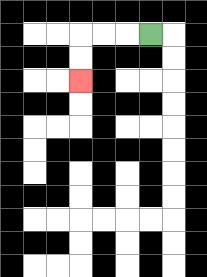{'start': '[6, 1]', 'end': '[3, 3]', 'path_directions': 'L,L,L,D,D', 'path_coordinates': '[[6, 1], [5, 1], [4, 1], [3, 1], [3, 2], [3, 3]]'}